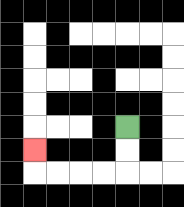{'start': '[5, 5]', 'end': '[1, 6]', 'path_directions': 'D,D,L,L,L,L,U', 'path_coordinates': '[[5, 5], [5, 6], [5, 7], [4, 7], [3, 7], [2, 7], [1, 7], [1, 6]]'}